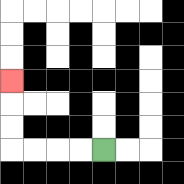{'start': '[4, 6]', 'end': '[0, 3]', 'path_directions': 'L,L,L,L,U,U,U', 'path_coordinates': '[[4, 6], [3, 6], [2, 6], [1, 6], [0, 6], [0, 5], [0, 4], [0, 3]]'}